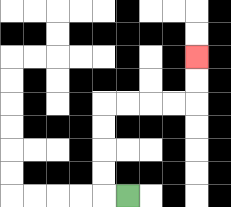{'start': '[5, 8]', 'end': '[8, 2]', 'path_directions': 'L,U,U,U,U,R,R,R,R,U,U', 'path_coordinates': '[[5, 8], [4, 8], [4, 7], [4, 6], [4, 5], [4, 4], [5, 4], [6, 4], [7, 4], [8, 4], [8, 3], [8, 2]]'}